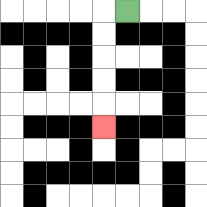{'start': '[5, 0]', 'end': '[4, 5]', 'path_directions': 'L,D,D,D,D,D', 'path_coordinates': '[[5, 0], [4, 0], [4, 1], [4, 2], [4, 3], [4, 4], [4, 5]]'}